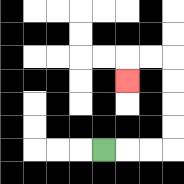{'start': '[4, 6]', 'end': '[5, 3]', 'path_directions': 'R,R,R,U,U,U,U,L,L,D', 'path_coordinates': '[[4, 6], [5, 6], [6, 6], [7, 6], [7, 5], [7, 4], [7, 3], [7, 2], [6, 2], [5, 2], [5, 3]]'}